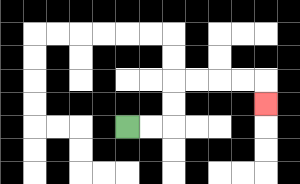{'start': '[5, 5]', 'end': '[11, 4]', 'path_directions': 'R,R,U,U,R,R,R,R,D', 'path_coordinates': '[[5, 5], [6, 5], [7, 5], [7, 4], [7, 3], [8, 3], [9, 3], [10, 3], [11, 3], [11, 4]]'}